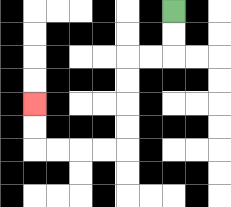{'start': '[7, 0]', 'end': '[1, 4]', 'path_directions': 'D,D,L,L,D,D,D,D,L,L,L,L,U,U', 'path_coordinates': '[[7, 0], [7, 1], [7, 2], [6, 2], [5, 2], [5, 3], [5, 4], [5, 5], [5, 6], [4, 6], [3, 6], [2, 6], [1, 6], [1, 5], [1, 4]]'}